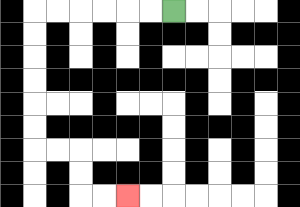{'start': '[7, 0]', 'end': '[5, 8]', 'path_directions': 'L,L,L,L,L,L,D,D,D,D,D,D,R,R,D,D,R,R', 'path_coordinates': '[[7, 0], [6, 0], [5, 0], [4, 0], [3, 0], [2, 0], [1, 0], [1, 1], [1, 2], [1, 3], [1, 4], [1, 5], [1, 6], [2, 6], [3, 6], [3, 7], [3, 8], [4, 8], [5, 8]]'}